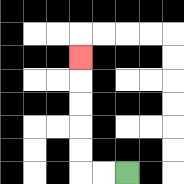{'start': '[5, 7]', 'end': '[3, 2]', 'path_directions': 'L,L,U,U,U,U,U', 'path_coordinates': '[[5, 7], [4, 7], [3, 7], [3, 6], [3, 5], [3, 4], [3, 3], [3, 2]]'}